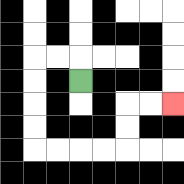{'start': '[3, 3]', 'end': '[7, 4]', 'path_directions': 'U,L,L,D,D,D,D,R,R,R,R,U,U,R,R', 'path_coordinates': '[[3, 3], [3, 2], [2, 2], [1, 2], [1, 3], [1, 4], [1, 5], [1, 6], [2, 6], [3, 6], [4, 6], [5, 6], [5, 5], [5, 4], [6, 4], [7, 4]]'}